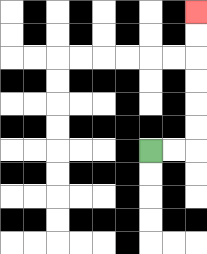{'start': '[6, 6]', 'end': '[8, 0]', 'path_directions': 'R,R,U,U,U,U,U,U', 'path_coordinates': '[[6, 6], [7, 6], [8, 6], [8, 5], [8, 4], [8, 3], [8, 2], [8, 1], [8, 0]]'}